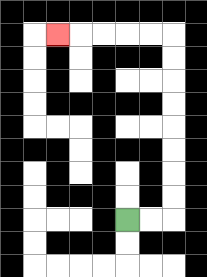{'start': '[5, 9]', 'end': '[2, 1]', 'path_directions': 'R,R,U,U,U,U,U,U,U,U,L,L,L,L,L', 'path_coordinates': '[[5, 9], [6, 9], [7, 9], [7, 8], [7, 7], [7, 6], [7, 5], [7, 4], [7, 3], [7, 2], [7, 1], [6, 1], [5, 1], [4, 1], [3, 1], [2, 1]]'}